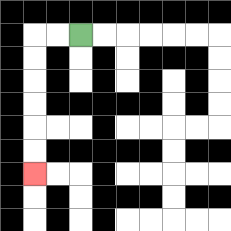{'start': '[3, 1]', 'end': '[1, 7]', 'path_directions': 'L,L,D,D,D,D,D,D', 'path_coordinates': '[[3, 1], [2, 1], [1, 1], [1, 2], [1, 3], [1, 4], [1, 5], [1, 6], [1, 7]]'}